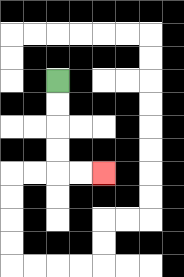{'start': '[2, 3]', 'end': '[4, 7]', 'path_directions': 'D,D,D,D,R,R', 'path_coordinates': '[[2, 3], [2, 4], [2, 5], [2, 6], [2, 7], [3, 7], [4, 7]]'}